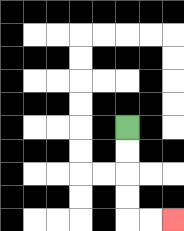{'start': '[5, 5]', 'end': '[7, 9]', 'path_directions': 'D,D,D,D,R,R', 'path_coordinates': '[[5, 5], [5, 6], [5, 7], [5, 8], [5, 9], [6, 9], [7, 9]]'}